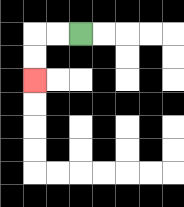{'start': '[3, 1]', 'end': '[1, 3]', 'path_directions': 'L,L,D,D', 'path_coordinates': '[[3, 1], [2, 1], [1, 1], [1, 2], [1, 3]]'}